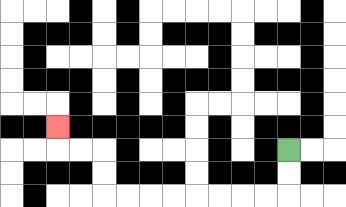{'start': '[12, 6]', 'end': '[2, 5]', 'path_directions': 'D,D,L,L,L,L,L,L,L,L,U,U,L,L,U', 'path_coordinates': '[[12, 6], [12, 7], [12, 8], [11, 8], [10, 8], [9, 8], [8, 8], [7, 8], [6, 8], [5, 8], [4, 8], [4, 7], [4, 6], [3, 6], [2, 6], [2, 5]]'}